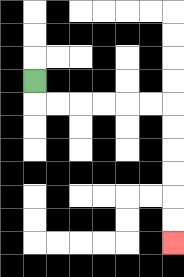{'start': '[1, 3]', 'end': '[7, 10]', 'path_directions': 'D,R,R,R,R,R,R,D,D,D,D,D,D', 'path_coordinates': '[[1, 3], [1, 4], [2, 4], [3, 4], [4, 4], [5, 4], [6, 4], [7, 4], [7, 5], [7, 6], [7, 7], [7, 8], [7, 9], [7, 10]]'}